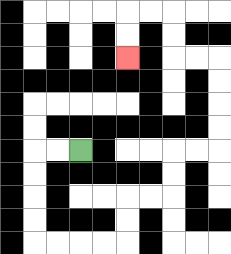{'start': '[3, 6]', 'end': '[5, 2]', 'path_directions': 'L,L,D,D,D,D,R,R,R,R,U,U,R,R,U,U,R,R,U,U,U,U,L,L,U,U,L,L,D,D', 'path_coordinates': '[[3, 6], [2, 6], [1, 6], [1, 7], [1, 8], [1, 9], [1, 10], [2, 10], [3, 10], [4, 10], [5, 10], [5, 9], [5, 8], [6, 8], [7, 8], [7, 7], [7, 6], [8, 6], [9, 6], [9, 5], [9, 4], [9, 3], [9, 2], [8, 2], [7, 2], [7, 1], [7, 0], [6, 0], [5, 0], [5, 1], [5, 2]]'}